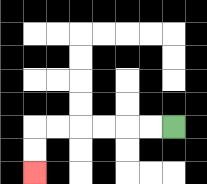{'start': '[7, 5]', 'end': '[1, 7]', 'path_directions': 'L,L,L,L,L,L,D,D', 'path_coordinates': '[[7, 5], [6, 5], [5, 5], [4, 5], [3, 5], [2, 5], [1, 5], [1, 6], [1, 7]]'}